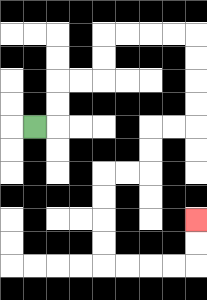{'start': '[1, 5]', 'end': '[8, 9]', 'path_directions': 'R,U,U,R,R,U,U,R,R,R,R,D,D,D,D,L,L,D,D,L,L,D,D,D,D,R,R,R,R,U,U', 'path_coordinates': '[[1, 5], [2, 5], [2, 4], [2, 3], [3, 3], [4, 3], [4, 2], [4, 1], [5, 1], [6, 1], [7, 1], [8, 1], [8, 2], [8, 3], [8, 4], [8, 5], [7, 5], [6, 5], [6, 6], [6, 7], [5, 7], [4, 7], [4, 8], [4, 9], [4, 10], [4, 11], [5, 11], [6, 11], [7, 11], [8, 11], [8, 10], [8, 9]]'}